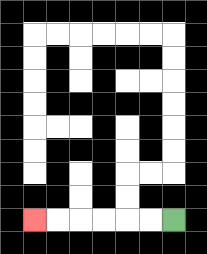{'start': '[7, 9]', 'end': '[1, 9]', 'path_directions': 'L,L,L,L,L,L', 'path_coordinates': '[[7, 9], [6, 9], [5, 9], [4, 9], [3, 9], [2, 9], [1, 9]]'}